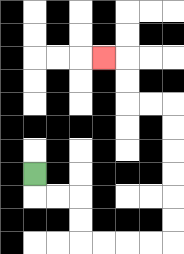{'start': '[1, 7]', 'end': '[4, 2]', 'path_directions': 'D,R,R,D,D,R,R,R,R,U,U,U,U,U,U,L,L,U,U,L', 'path_coordinates': '[[1, 7], [1, 8], [2, 8], [3, 8], [3, 9], [3, 10], [4, 10], [5, 10], [6, 10], [7, 10], [7, 9], [7, 8], [7, 7], [7, 6], [7, 5], [7, 4], [6, 4], [5, 4], [5, 3], [5, 2], [4, 2]]'}